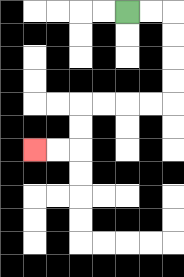{'start': '[5, 0]', 'end': '[1, 6]', 'path_directions': 'R,R,D,D,D,D,L,L,L,L,D,D,L,L', 'path_coordinates': '[[5, 0], [6, 0], [7, 0], [7, 1], [7, 2], [7, 3], [7, 4], [6, 4], [5, 4], [4, 4], [3, 4], [3, 5], [3, 6], [2, 6], [1, 6]]'}